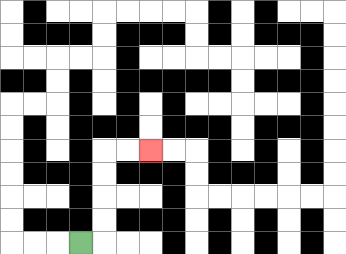{'start': '[3, 10]', 'end': '[6, 6]', 'path_directions': 'R,U,U,U,U,R,R', 'path_coordinates': '[[3, 10], [4, 10], [4, 9], [4, 8], [4, 7], [4, 6], [5, 6], [6, 6]]'}